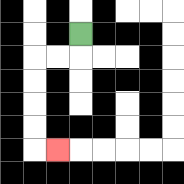{'start': '[3, 1]', 'end': '[2, 6]', 'path_directions': 'D,L,L,D,D,D,D,R', 'path_coordinates': '[[3, 1], [3, 2], [2, 2], [1, 2], [1, 3], [1, 4], [1, 5], [1, 6], [2, 6]]'}